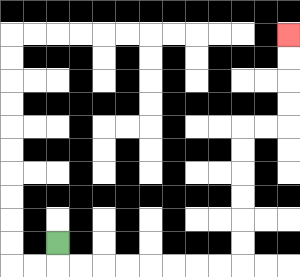{'start': '[2, 10]', 'end': '[12, 1]', 'path_directions': 'D,R,R,R,R,R,R,R,R,U,U,U,U,U,U,R,R,U,U,U,U', 'path_coordinates': '[[2, 10], [2, 11], [3, 11], [4, 11], [5, 11], [6, 11], [7, 11], [8, 11], [9, 11], [10, 11], [10, 10], [10, 9], [10, 8], [10, 7], [10, 6], [10, 5], [11, 5], [12, 5], [12, 4], [12, 3], [12, 2], [12, 1]]'}